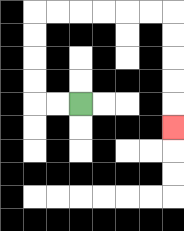{'start': '[3, 4]', 'end': '[7, 5]', 'path_directions': 'L,L,U,U,U,U,R,R,R,R,R,R,D,D,D,D,D', 'path_coordinates': '[[3, 4], [2, 4], [1, 4], [1, 3], [1, 2], [1, 1], [1, 0], [2, 0], [3, 0], [4, 0], [5, 0], [6, 0], [7, 0], [7, 1], [7, 2], [7, 3], [7, 4], [7, 5]]'}